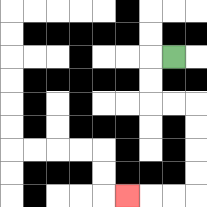{'start': '[7, 2]', 'end': '[5, 8]', 'path_directions': 'L,D,D,R,R,D,D,D,D,L,L,L', 'path_coordinates': '[[7, 2], [6, 2], [6, 3], [6, 4], [7, 4], [8, 4], [8, 5], [8, 6], [8, 7], [8, 8], [7, 8], [6, 8], [5, 8]]'}